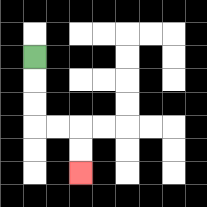{'start': '[1, 2]', 'end': '[3, 7]', 'path_directions': 'D,D,D,R,R,D,D', 'path_coordinates': '[[1, 2], [1, 3], [1, 4], [1, 5], [2, 5], [3, 5], [3, 6], [3, 7]]'}